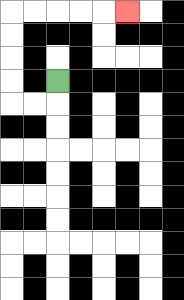{'start': '[2, 3]', 'end': '[5, 0]', 'path_directions': 'D,L,L,U,U,U,U,R,R,R,R,R', 'path_coordinates': '[[2, 3], [2, 4], [1, 4], [0, 4], [0, 3], [0, 2], [0, 1], [0, 0], [1, 0], [2, 0], [3, 0], [4, 0], [5, 0]]'}